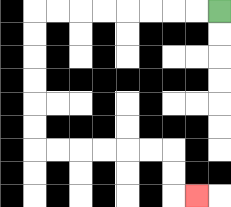{'start': '[9, 0]', 'end': '[8, 8]', 'path_directions': 'L,L,L,L,L,L,L,L,D,D,D,D,D,D,R,R,R,R,R,R,D,D,R', 'path_coordinates': '[[9, 0], [8, 0], [7, 0], [6, 0], [5, 0], [4, 0], [3, 0], [2, 0], [1, 0], [1, 1], [1, 2], [1, 3], [1, 4], [1, 5], [1, 6], [2, 6], [3, 6], [4, 6], [5, 6], [6, 6], [7, 6], [7, 7], [7, 8], [8, 8]]'}